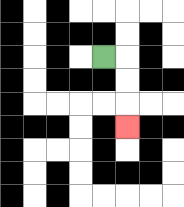{'start': '[4, 2]', 'end': '[5, 5]', 'path_directions': 'R,D,D,D', 'path_coordinates': '[[4, 2], [5, 2], [5, 3], [5, 4], [5, 5]]'}